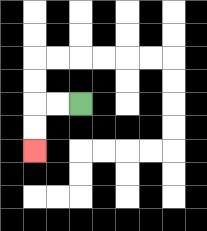{'start': '[3, 4]', 'end': '[1, 6]', 'path_directions': 'L,L,D,D', 'path_coordinates': '[[3, 4], [2, 4], [1, 4], [1, 5], [1, 6]]'}